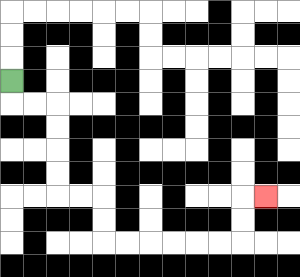{'start': '[0, 3]', 'end': '[11, 8]', 'path_directions': 'D,R,R,D,D,D,D,R,R,D,D,R,R,R,R,R,R,U,U,R', 'path_coordinates': '[[0, 3], [0, 4], [1, 4], [2, 4], [2, 5], [2, 6], [2, 7], [2, 8], [3, 8], [4, 8], [4, 9], [4, 10], [5, 10], [6, 10], [7, 10], [8, 10], [9, 10], [10, 10], [10, 9], [10, 8], [11, 8]]'}